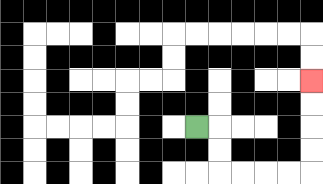{'start': '[8, 5]', 'end': '[13, 3]', 'path_directions': 'R,D,D,R,R,R,R,U,U,U,U', 'path_coordinates': '[[8, 5], [9, 5], [9, 6], [9, 7], [10, 7], [11, 7], [12, 7], [13, 7], [13, 6], [13, 5], [13, 4], [13, 3]]'}